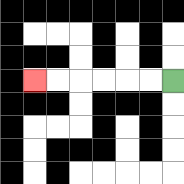{'start': '[7, 3]', 'end': '[1, 3]', 'path_directions': 'L,L,L,L,L,L', 'path_coordinates': '[[7, 3], [6, 3], [5, 3], [4, 3], [3, 3], [2, 3], [1, 3]]'}